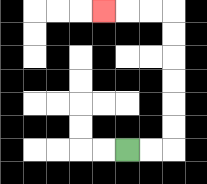{'start': '[5, 6]', 'end': '[4, 0]', 'path_directions': 'R,R,U,U,U,U,U,U,L,L,L', 'path_coordinates': '[[5, 6], [6, 6], [7, 6], [7, 5], [7, 4], [7, 3], [7, 2], [7, 1], [7, 0], [6, 0], [5, 0], [4, 0]]'}